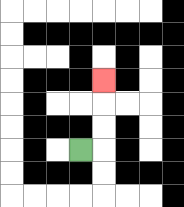{'start': '[3, 6]', 'end': '[4, 3]', 'path_directions': 'R,U,U,U', 'path_coordinates': '[[3, 6], [4, 6], [4, 5], [4, 4], [4, 3]]'}